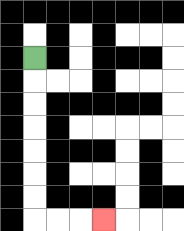{'start': '[1, 2]', 'end': '[4, 9]', 'path_directions': 'D,D,D,D,D,D,D,R,R,R', 'path_coordinates': '[[1, 2], [1, 3], [1, 4], [1, 5], [1, 6], [1, 7], [1, 8], [1, 9], [2, 9], [3, 9], [4, 9]]'}